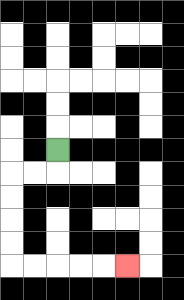{'start': '[2, 6]', 'end': '[5, 11]', 'path_directions': 'D,L,L,D,D,D,D,R,R,R,R,R', 'path_coordinates': '[[2, 6], [2, 7], [1, 7], [0, 7], [0, 8], [0, 9], [0, 10], [0, 11], [1, 11], [2, 11], [3, 11], [4, 11], [5, 11]]'}